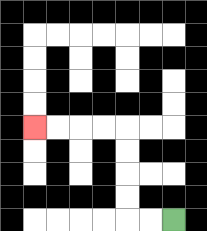{'start': '[7, 9]', 'end': '[1, 5]', 'path_directions': 'L,L,U,U,U,U,L,L,L,L', 'path_coordinates': '[[7, 9], [6, 9], [5, 9], [5, 8], [5, 7], [5, 6], [5, 5], [4, 5], [3, 5], [2, 5], [1, 5]]'}